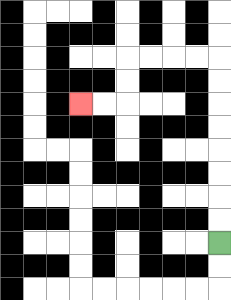{'start': '[9, 10]', 'end': '[3, 4]', 'path_directions': 'U,U,U,U,U,U,U,U,L,L,L,L,D,D,L,L', 'path_coordinates': '[[9, 10], [9, 9], [9, 8], [9, 7], [9, 6], [9, 5], [9, 4], [9, 3], [9, 2], [8, 2], [7, 2], [6, 2], [5, 2], [5, 3], [5, 4], [4, 4], [3, 4]]'}